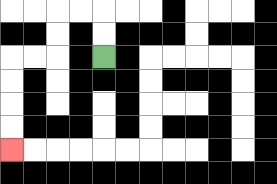{'start': '[4, 2]', 'end': '[0, 6]', 'path_directions': 'U,U,L,L,D,D,L,L,D,D,D,D', 'path_coordinates': '[[4, 2], [4, 1], [4, 0], [3, 0], [2, 0], [2, 1], [2, 2], [1, 2], [0, 2], [0, 3], [0, 4], [0, 5], [0, 6]]'}